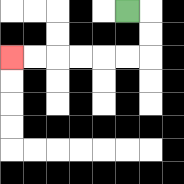{'start': '[5, 0]', 'end': '[0, 2]', 'path_directions': 'R,D,D,L,L,L,L,L,L', 'path_coordinates': '[[5, 0], [6, 0], [6, 1], [6, 2], [5, 2], [4, 2], [3, 2], [2, 2], [1, 2], [0, 2]]'}